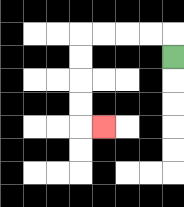{'start': '[7, 2]', 'end': '[4, 5]', 'path_directions': 'U,L,L,L,L,D,D,D,D,R', 'path_coordinates': '[[7, 2], [7, 1], [6, 1], [5, 1], [4, 1], [3, 1], [3, 2], [3, 3], [3, 4], [3, 5], [4, 5]]'}